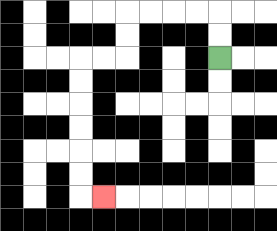{'start': '[9, 2]', 'end': '[4, 8]', 'path_directions': 'U,U,L,L,L,L,D,D,L,L,D,D,D,D,D,D,R', 'path_coordinates': '[[9, 2], [9, 1], [9, 0], [8, 0], [7, 0], [6, 0], [5, 0], [5, 1], [5, 2], [4, 2], [3, 2], [3, 3], [3, 4], [3, 5], [3, 6], [3, 7], [3, 8], [4, 8]]'}